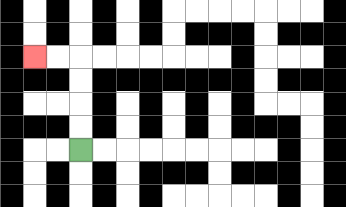{'start': '[3, 6]', 'end': '[1, 2]', 'path_directions': 'U,U,U,U,L,L', 'path_coordinates': '[[3, 6], [3, 5], [3, 4], [3, 3], [3, 2], [2, 2], [1, 2]]'}